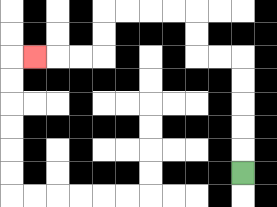{'start': '[10, 7]', 'end': '[1, 2]', 'path_directions': 'U,U,U,U,U,L,L,U,U,L,L,L,L,D,D,L,L,L', 'path_coordinates': '[[10, 7], [10, 6], [10, 5], [10, 4], [10, 3], [10, 2], [9, 2], [8, 2], [8, 1], [8, 0], [7, 0], [6, 0], [5, 0], [4, 0], [4, 1], [4, 2], [3, 2], [2, 2], [1, 2]]'}